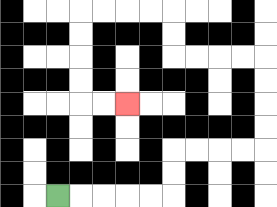{'start': '[2, 8]', 'end': '[5, 4]', 'path_directions': 'R,R,R,R,R,U,U,R,R,R,R,U,U,U,U,L,L,L,L,U,U,L,L,L,L,D,D,D,D,R,R', 'path_coordinates': '[[2, 8], [3, 8], [4, 8], [5, 8], [6, 8], [7, 8], [7, 7], [7, 6], [8, 6], [9, 6], [10, 6], [11, 6], [11, 5], [11, 4], [11, 3], [11, 2], [10, 2], [9, 2], [8, 2], [7, 2], [7, 1], [7, 0], [6, 0], [5, 0], [4, 0], [3, 0], [3, 1], [3, 2], [3, 3], [3, 4], [4, 4], [5, 4]]'}